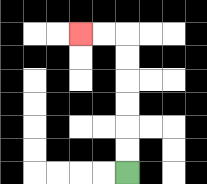{'start': '[5, 7]', 'end': '[3, 1]', 'path_directions': 'U,U,U,U,U,U,L,L', 'path_coordinates': '[[5, 7], [5, 6], [5, 5], [5, 4], [5, 3], [5, 2], [5, 1], [4, 1], [3, 1]]'}